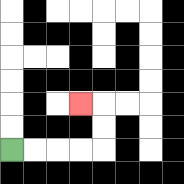{'start': '[0, 6]', 'end': '[3, 4]', 'path_directions': 'R,R,R,R,U,U,L', 'path_coordinates': '[[0, 6], [1, 6], [2, 6], [3, 6], [4, 6], [4, 5], [4, 4], [3, 4]]'}